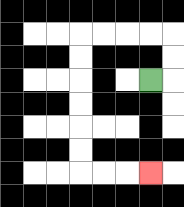{'start': '[6, 3]', 'end': '[6, 7]', 'path_directions': 'R,U,U,L,L,L,L,D,D,D,D,D,D,R,R,R', 'path_coordinates': '[[6, 3], [7, 3], [7, 2], [7, 1], [6, 1], [5, 1], [4, 1], [3, 1], [3, 2], [3, 3], [3, 4], [3, 5], [3, 6], [3, 7], [4, 7], [5, 7], [6, 7]]'}